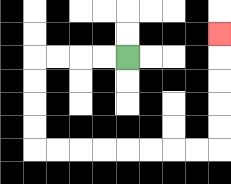{'start': '[5, 2]', 'end': '[9, 1]', 'path_directions': 'L,L,L,L,D,D,D,D,R,R,R,R,R,R,R,R,U,U,U,U,U', 'path_coordinates': '[[5, 2], [4, 2], [3, 2], [2, 2], [1, 2], [1, 3], [1, 4], [1, 5], [1, 6], [2, 6], [3, 6], [4, 6], [5, 6], [6, 6], [7, 6], [8, 6], [9, 6], [9, 5], [9, 4], [9, 3], [9, 2], [9, 1]]'}